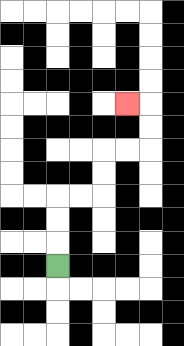{'start': '[2, 11]', 'end': '[5, 4]', 'path_directions': 'U,U,U,R,R,U,U,R,R,U,U,L', 'path_coordinates': '[[2, 11], [2, 10], [2, 9], [2, 8], [3, 8], [4, 8], [4, 7], [4, 6], [5, 6], [6, 6], [6, 5], [6, 4], [5, 4]]'}